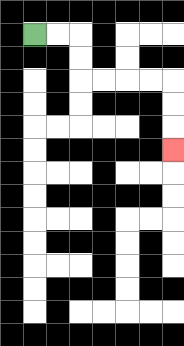{'start': '[1, 1]', 'end': '[7, 6]', 'path_directions': 'R,R,D,D,R,R,R,R,D,D,D', 'path_coordinates': '[[1, 1], [2, 1], [3, 1], [3, 2], [3, 3], [4, 3], [5, 3], [6, 3], [7, 3], [7, 4], [7, 5], [7, 6]]'}